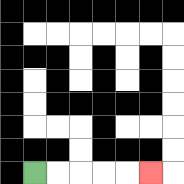{'start': '[1, 7]', 'end': '[6, 7]', 'path_directions': 'R,R,R,R,R', 'path_coordinates': '[[1, 7], [2, 7], [3, 7], [4, 7], [5, 7], [6, 7]]'}